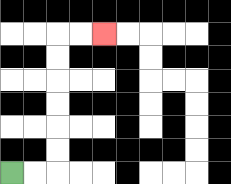{'start': '[0, 7]', 'end': '[4, 1]', 'path_directions': 'R,R,U,U,U,U,U,U,R,R', 'path_coordinates': '[[0, 7], [1, 7], [2, 7], [2, 6], [2, 5], [2, 4], [2, 3], [2, 2], [2, 1], [3, 1], [4, 1]]'}